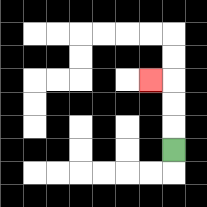{'start': '[7, 6]', 'end': '[6, 3]', 'path_directions': 'U,U,U,L', 'path_coordinates': '[[7, 6], [7, 5], [7, 4], [7, 3], [6, 3]]'}